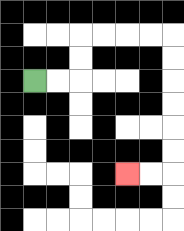{'start': '[1, 3]', 'end': '[5, 7]', 'path_directions': 'R,R,U,U,R,R,R,R,D,D,D,D,D,D,L,L', 'path_coordinates': '[[1, 3], [2, 3], [3, 3], [3, 2], [3, 1], [4, 1], [5, 1], [6, 1], [7, 1], [7, 2], [7, 3], [7, 4], [7, 5], [7, 6], [7, 7], [6, 7], [5, 7]]'}